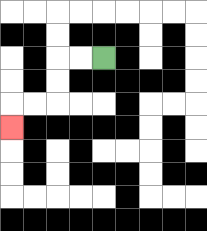{'start': '[4, 2]', 'end': '[0, 5]', 'path_directions': 'L,L,D,D,L,L,D', 'path_coordinates': '[[4, 2], [3, 2], [2, 2], [2, 3], [2, 4], [1, 4], [0, 4], [0, 5]]'}